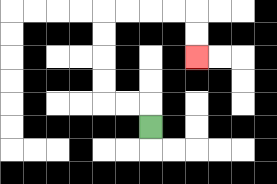{'start': '[6, 5]', 'end': '[8, 2]', 'path_directions': 'U,L,L,U,U,U,U,R,R,R,R,D,D', 'path_coordinates': '[[6, 5], [6, 4], [5, 4], [4, 4], [4, 3], [4, 2], [4, 1], [4, 0], [5, 0], [6, 0], [7, 0], [8, 0], [8, 1], [8, 2]]'}